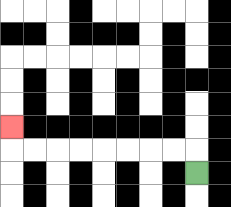{'start': '[8, 7]', 'end': '[0, 5]', 'path_directions': 'U,L,L,L,L,L,L,L,L,U', 'path_coordinates': '[[8, 7], [8, 6], [7, 6], [6, 6], [5, 6], [4, 6], [3, 6], [2, 6], [1, 6], [0, 6], [0, 5]]'}